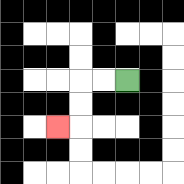{'start': '[5, 3]', 'end': '[2, 5]', 'path_directions': 'L,L,D,D,L', 'path_coordinates': '[[5, 3], [4, 3], [3, 3], [3, 4], [3, 5], [2, 5]]'}